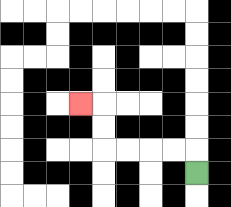{'start': '[8, 7]', 'end': '[3, 4]', 'path_directions': 'U,L,L,L,L,U,U,L', 'path_coordinates': '[[8, 7], [8, 6], [7, 6], [6, 6], [5, 6], [4, 6], [4, 5], [4, 4], [3, 4]]'}